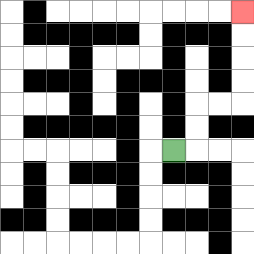{'start': '[7, 6]', 'end': '[10, 0]', 'path_directions': 'R,U,U,R,R,U,U,U,U', 'path_coordinates': '[[7, 6], [8, 6], [8, 5], [8, 4], [9, 4], [10, 4], [10, 3], [10, 2], [10, 1], [10, 0]]'}